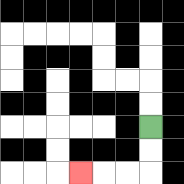{'start': '[6, 5]', 'end': '[3, 7]', 'path_directions': 'D,D,L,L,L', 'path_coordinates': '[[6, 5], [6, 6], [6, 7], [5, 7], [4, 7], [3, 7]]'}